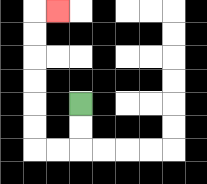{'start': '[3, 4]', 'end': '[2, 0]', 'path_directions': 'D,D,L,L,U,U,U,U,U,U,R', 'path_coordinates': '[[3, 4], [3, 5], [3, 6], [2, 6], [1, 6], [1, 5], [1, 4], [1, 3], [1, 2], [1, 1], [1, 0], [2, 0]]'}